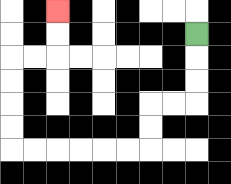{'start': '[8, 1]', 'end': '[2, 0]', 'path_directions': 'D,D,D,L,L,D,D,L,L,L,L,L,L,U,U,U,U,R,R,U,U', 'path_coordinates': '[[8, 1], [8, 2], [8, 3], [8, 4], [7, 4], [6, 4], [6, 5], [6, 6], [5, 6], [4, 6], [3, 6], [2, 6], [1, 6], [0, 6], [0, 5], [0, 4], [0, 3], [0, 2], [1, 2], [2, 2], [2, 1], [2, 0]]'}